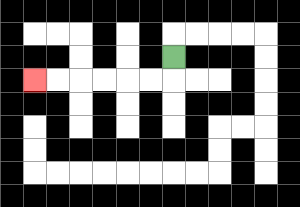{'start': '[7, 2]', 'end': '[1, 3]', 'path_directions': 'D,L,L,L,L,L,L', 'path_coordinates': '[[7, 2], [7, 3], [6, 3], [5, 3], [4, 3], [3, 3], [2, 3], [1, 3]]'}